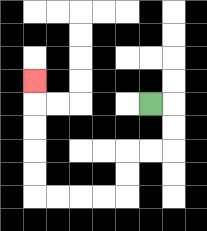{'start': '[6, 4]', 'end': '[1, 3]', 'path_directions': 'R,D,D,L,L,D,D,L,L,L,L,U,U,U,U,U', 'path_coordinates': '[[6, 4], [7, 4], [7, 5], [7, 6], [6, 6], [5, 6], [5, 7], [5, 8], [4, 8], [3, 8], [2, 8], [1, 8], [1, 7], [1, 6], [1, 5], [1, 4], [1, 3]]'}